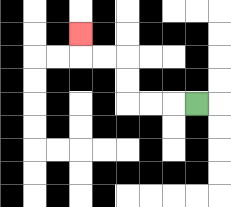{'start': '[8, 4]', 'end': '[3, 1]', 'path_directions': 'L,L,L,U,U,L,L,U', 'path_coordinates': '[[8, 4], [7, 4], [6, 4], [5, 4], [5, 3], [5, 2], [4, 2], [3, 2], [3, 1]]'}